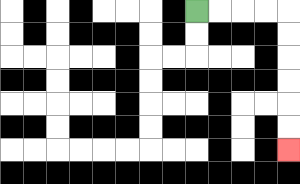{'start': '[8, 0]', 'end': '[12, 6]', 'path_directions': 'R,R,R,R,D,D,D,D,D,D', 'path_coordinates': '[[8, 0], [9, 0], [10, 0], [11, 0], [12, 0], [12, 1], [12, 2], [12, 3], [12, 4], [12, 5], [12, 6]]'}